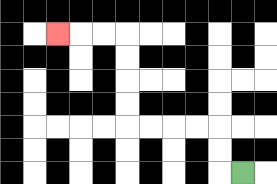{'start': '[10, 7]', 'end': '[2, 1]', 'path_directions': 'L,U,U,L,L,L,L,U,U,U,U,L,L,L', 'path_coordinates': '[[10, 7], [9, 7], [9, 6], [9, 5], [8, 5], [7, 5], [6, 5], [5, 5], [5, 4], [5, 3], [5, 2], [5, 1], [4, 1], [3, 1], [2, 1]]'}